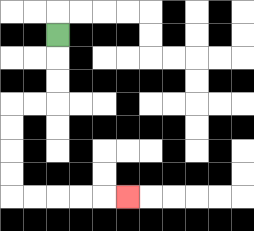{'start': '[2, 1]', 'end': '[5, 8]', 'path_directions': 'D,D,D,L,L,D,D,D,D,R,R,R,R,R', 'path_coordinates': '[[2, 1], [2, 2], [2, 3], [2, 4], [1, 4], [0, 4], [0, 5], [0, 6], [0, 7], [0, 8], [1, 8], [2, 8], [3, 8], [4, 8], [5, 8]]'}